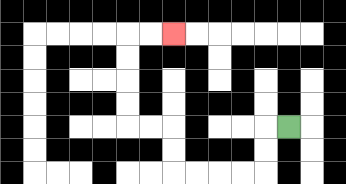{'start': '[12, 5]', 'end': '[7, 1]', 'path_directions': 'L,D,D,L,L,L,L,U,U,L,L,U,U,U,U,R,R', 'path_coordinates': '[[12, 5], [11, 5], [11, 6], [11, 7], [10, 7], [9, 7], [8, 7], [7, 7], [7, 6], [7, 5], [6, 5], [5, 5], [5, 4], [5, 3], [5, 2], [5, 1], [6, 1], [7, 1]]'}